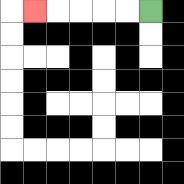{'start': '[6, 0]', 'end': '[1, 0]', 'path_directions': 'L,L,L,L,L', 'path_coordinates': '[[6, 0], [5, 0], [4, 0], [3, 0], [2, 0], [1, 0]]'}